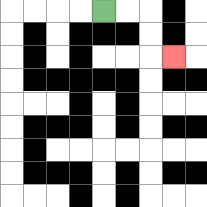{'start': '[4, 0]', 'end': '[7, 2]', 'path_directions': 'R,R,D,D,R', 'path_coordinates': '[[4, 0], [5, 0], [6, 0], [6, 1], [6, 2], [7, 2]]'}